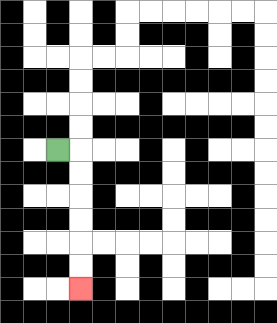{'start': '[2, 6]', 'end': '[3, 12]', 'path_directions': 'R,D,D,D,D,D,D', 'path_coordinates': '[[2, 6], [3, 6], [3, 7], [3, 8], [3, 9], [3, 10], [3, 11], [3, 12]]'}